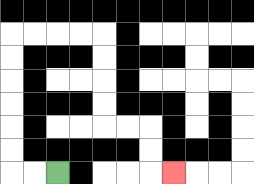{'start': '[2, 7]', 'end': '[7, 7]', 'path_directions': 'L,L,U,U,U,U,U,U,R,R,R,R,D,D,D,D,R,R,D,D,R', 'path_coordinates': '[[2, 7], [1, 7], [0, 7], [0, 6], [0, 5], [0, 4], [0, 3], [0, 2], [0, 1], [1, 1], [2, 1], [3, 1], [4, 1], [4, 2], [4, 3], [4, 4], [4, 5], [5, 5], [6, 5], [6, 6], [6, 7], [7, 7]]'}